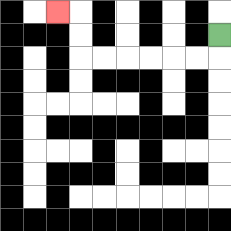{'start': '[9, 1]', 'end': '[2, 0]', 'path_directions': 'D,L,L,L,L,L,L,U,U,L', 'path_coordinates': '[[9, 1], [9, 2], [8, 2], [7, 2], [6, 2], [5, 2], [4, 2], [3, 2], [3, 1], [3, 0], [2, 0]]'}